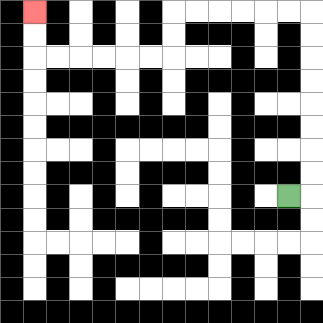{'start': '[12, 8]', 'end': '[1, 0]', 'path_directions': 'R,U,U,U,U,U,U,U,U,L,L,L,L,L,L,D,D,L,L,L,L,L,L,U,U', 'path_coordinates': '[[12, 8], [13, 8], [13, 7], [13, 6], [13, 5], [13, 4], [13, 3], [13, 2], [13, 1], [13, 0], [12, 0], [11, 0], [10, 0], [9, 0], [8, 0], [7, 0], [7, 1], [7, 2], [6, 2], [5, 2], [4, 2], [3, 2], [2, 2], [1, 2], [1, 1], [1, 0]]'}